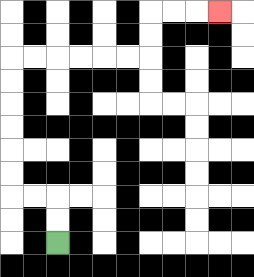{'start': '[2, 10]', 'end': '[9, 0]', 'path_directions': 'U,U,L,L,U,U,U,U,U,U,R,R,R,R,R,R,U,U,R,R,R', 'path_coordinates': '[[2, 10], [2, 9], [2, 8], [1, 8], [0, 8], [0, 7], [0, 6], [0, 5], [0, 4], [0, 3], [0, 2], [1, 2], [2, 2], [3, 2], [4, 2], [5, 2], [6, 2], [6, 1], [6, 0], [7, 0], [8, 0], [9, 0]]'}